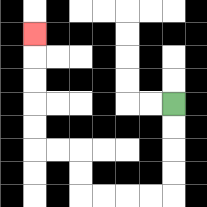{'start': '[7, 4]', 'end': '[1, 1]', 'path_directions': 'D,D,D,D,L,L,L,L,U,U,L,L,U,U,U,U,U', 'path_coordinates': '[[7, 4], [7, 5], [7, 6], [7, 7], [7, 8], [6, 8], [5, 8], [4, 8], [3, 8], [3, 7], [3, 6], [2, 6], [1, 6], [1, 5], [1, 4], [1, 3], [1, 2], [1, 1]]'}